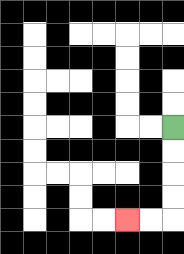{'start': '[7, 5]', 'end': '[5, 9]', 'path_directions': 'D,D,D,D,L,L', 'path_coordinates': '[[7, 5], [7, 6], [7, 7], [7, 8], [7, 9], [6, 9], [5, 9]]'}